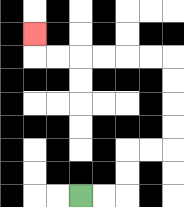{'start': '[3, 8]', 'end': '[1, 1]', 'path_directions': 'R,R,U,U,R,R,U,U,U,U,L,L,L,L,L,L,U', 'path_coordinates': '[[3, 8], [4, 8], [5, 8], [5, 7], [5, 6], [6, 6], [7, 6], [7, 5], [7, 4], [7, 3], [7, 2], [6, 2], [5, 2], [4, 2], [3, 2], [2, 2], [1, 2], [1, 1]]'}